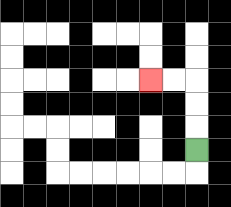{'start': '[8, 6]', 'end': '[6, 3]', 'path_directions': 'U,U,U,L,L', 'path_coordinates': '[[8, 6], [8, 5], [8, 4], [8, 3], [7, 3], [6, 3]]'}